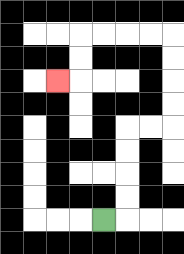{'start': '[4, 9]', 'end': '[2, 3]', 'path_directions': 'R,U,U,U,U,R,R,U,U,U,U,L,L,L,L,D,D,L', 'path_coordinates': '[[4, 9], [5, 9], [5, 8], [5, 7], [5, 6], [5, 5], [6, 5], [7, 5], [7, 4], [7, 3], [7, 2], [7, 1], [6, 1], [5, 1], [4, 1], [3, 1], [3, 2], [3, 3], [2, 3]]'}